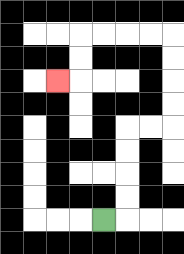{'start': '[4, 9]', 'end': '[2, 3]', 'path_directions': 'R,U,U,U,U,R,R,U,U,U,U,L,L,L,L,D,D,L', 'path_coordinates': '[[4, 9], [5, 9], [5, 8], [5, 7], [5, 6], [5, 5], [6, 5], [7, 5], [7, 4], [7, 3], [7, 2], [7, 1], [6, 1], [5, 1], [4, 1], [3, 1], [3, 2], [3, 3], [2, 3]]'}